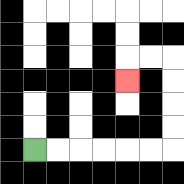{'start': '[1, 6]', 'end': '[5, 3]', 'path_directions': 'R,R,R,R,R,R,U,U,U,U,L,L,D', 'path_coordinates': '[[1, 6], [2, 6], [3, 6], [4, 6], [5, 6], [6, 6], [7, 6], [7, 5], [7, 4], [7, 3], [7, 2], [6, 2], [5, 2], [5, 3]]'}